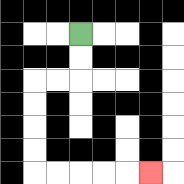{'start': '[3, 1]', 'end': '[6, 7]', 'path_directions': 'D,D,L,L,D,D,D,D,R,R,R,R,R', 'path_coordinates': '[[3, 1], [3, 2], [3, 3], [2, 3], [1, 3], [1, 4], [1, 5], [1, 6], [1, 7], [2, 7], [3, 7], [4, 7], [5, 7], [6, 7]]'}